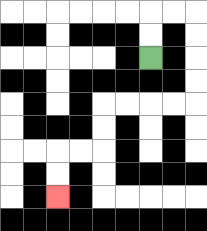{'start': '[6, 2]', 'end': '[2, 8]', 'path_directions': 'U,U,R,R,D,D,D,D,L,L,L,L,D,D,L,L,D,D', 'path_coordinates': '[[6, 2], [6, 1], [6, 0], [7, 0], [8, 0], [8, 1], [8, 2], [8, 3], [8, 4], [7, 4], [6, 4], [5, 4], [4, 4], [4, 5], [4, 6], [3, 6], [2, 6], [2, 7], [2, 8]]'}